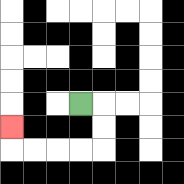{'start': '[3, 4]', 'end': '[0, 5]', 'path_directions': 'R,D,D,L,L,L,L,U', 'path_coordinates': '[[3, 4], [4, 4], [4, 5], [4, 6], [3, 6], [2, 6], [1, 6], [0, 6], [0, 5]]'}